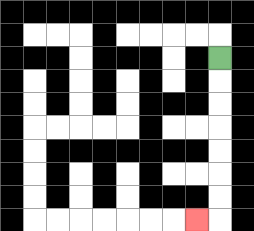{'start': '[9, 2]', 'end': '[8, 9]', 'path_directions': 'D,D,D,D,D,D,D,L', 'path_coordinates': '[[9, 2], [9, 3], [9, 4], [9, 5], [9, 6], [9, 7], [9, 8], [9, 9], [8, 9]]'}